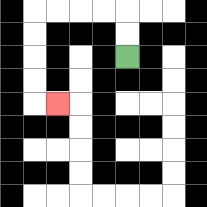{'start': '[5, 2]', 'end': '[2, 4]', 'path_directions': 'U,U,L,L,L,L,D,D,D,D,R', 'path_coordinates': '[[5, 2], [5, 1], [5, 0], [4, 0], [3, 0], [2, 0], [1, 0], [1, 1], [1, 2], [1, 3], [1, 4], [2, 4]]'}